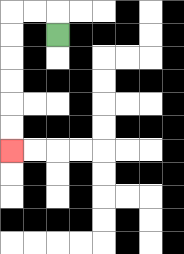{'start': '[2, 1]', 'end': '[0, 6]', 'path_directions': 'U,L,L,D,D,D,D,D,D', 'path_coordinates': '[[2, 1], [2, 0], [1, 0], [0, 0], [0, 1], [0, 2], [0, 3], [0, 4], [0, 5], [0, 6]]'}